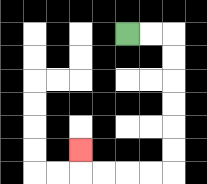{'start': '[5, 1]', 'end': '[3, 6]', 'path_directions': 'R,R,D,D,D,D,D,D,L,L,L,L,U', 'path_coordinates': '[[5, 1], [6, 1], [7, 1], [7, 2], [7, 3], [7, 4], [7, 5], [7, 6], [7, 7], [6, 7], [5, 7], [4, 7], [3, 7], [3, 6]]'}